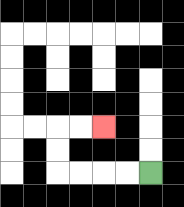{'start': '[6, 7]', 'end': '[4, 5]', 'path_directions': 'L,L,L,L,U,U,R,R', 'path_coordinates': '[[6, 7], [5, 7], [4, 7], [3, 7], [2, 7], [2, 6], [2, 5], [3, 5], [4, 5]]'}